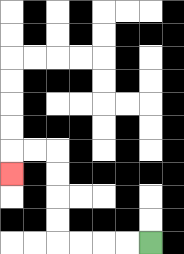{'start': '[6, 10]', 'end': '[0, 7]', 'path_directions': 'L,L,L,L,U,U,U,U,L,L,D', 'path_coordinates': '[[6, 10], [5, 10], [4, 10], [3, 10], [2, 10], [2, 9], [2, 8], [2, 7], [2, 6], [1, 6], [0, 6], [0, 7]]'}